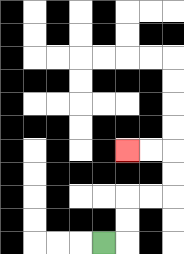{'start': '[4, 10]', 'end': '[5, 6]', 'path_directions': 'R,U,U,R,R,U,U,L,L', 'path_coordinates': '[[4, 10], [5, 10], [5, 9], [5, 8], [6, 8], [7, 8], [7, 7], [7, 6], [6, 6], [5, 6]]'}